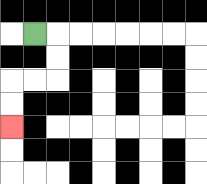{'start': '[1, 1]', 'end': '[0, 5]', 'path_directions': 'R,D,D,L,L,D,D', 'path_coordinates': '[[1, 1], [2, 1], [2, 2], [2, 3], [1, 3], [0, 3], [0, 4], [0, 5]]'}